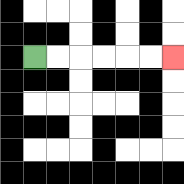{'start': '[1, 2]', 'end': '[7, 2]', 'path_directions': 'R,R,R,R,R,R', 'path_coordinates': '[[1, 2], [2, 2], [3, 2], [4, 2], [5, 2], [6, 2], [7, 2]]'}